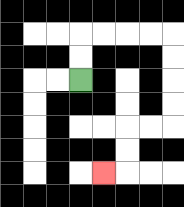{'start': '[3, 3]', 'end': '[4, 7]', 'path_directions': 'U,U,R,R,R,R,D,D,D,D,L,L,D,D,L', 'path_coordinates': '[[3, 3], [3, 2], [3, 1], [4, 1], [5, 1], [6, 1], [7, 1], [7, 2], [7, 3], [7, 4], [7, 5], [6, 5], [5, 5], [5, 6], [5, 7], [4, 7]]'}